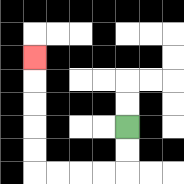{'start': '[5, 5]', 'end': '[1, 2]', 'path_directions': 'D,D,L,L,L,L,U,U,U,U,U', 'path_coordinates': '[[5, 5], [5, 6], [5, 7], [4, 7], [3, 7], [2, 7], [1, 7], [1, 6], [1, 5], [1, 4], [1, 3], [1, 2]]'}